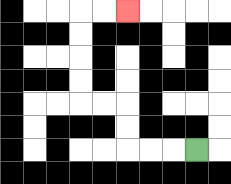{'start': '[8, 6]', 'end': '[5, 0]', 'path_directions': 'L,L,L,U,U,L,L,U,U,U,U,R,R', 'path_coordinates': '[[8, 6], [7, 6], [6, 6], [5, 6], [5, 5], [5, 4], [4, 4], [3, 4], [3, 3], [3, 2], [3, 1], [3, 0], [4, 0], [5, 0]]'}